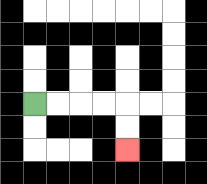{'start': '[1, 4]', 'end': '[5, 6]', 'path_directions': 'R,R,R,R,D,D', 'path_coordinates': '[[1, 4], [2, 4], [3, 4], [4, 4], [5, 4], [5, 5], [5, 6]]'}